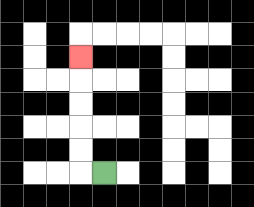{'start': '[4, 7]', 'end': '[3, 2]', 'path_directions': 'L,U,U,U,U,U', 'path_coordinates': '[[4, 7], [3, 7], [3, 6], [3, 5], [3, 4], [3, 3], [3, 2]]'}